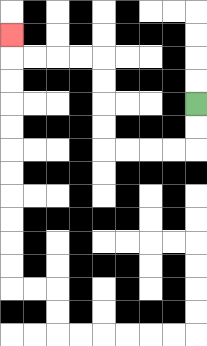{'start': '[8, 4]', 'end': '[0, 1]', 'path_directions': 'D,D,L,L,L,L,U,U,U,U,L,L,L,L,U', 'path_coordinates': '[[8, 4], [8, 5], [8, 6], [7, 6], [6, 6], [5, 6], [4, 6], [4, 5], [4, 4], [4, 3], [4, 2], [3, 2], [2, 2], [1, 2], [0, 2], [0, 1]]'}